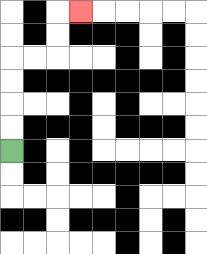{'start': '[0, 6]', 'end': '[3, 0]', 'path_directions': 'U,U,U,U,R,R,U,U,R', 'path_coordinates': '[[0, 6], [0, 5], [0, 4], [0, 3], [0, 2], [1, 2], [2, 2], [2, 1], [2, 0], [3, 0]]'}